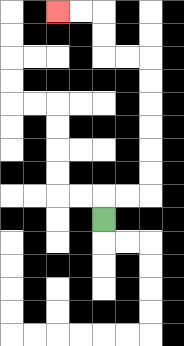{'start': '[4, 9]', 'end': '[2, 0]', 'path_directions': 'U,R,R,U,U,U,U,U,U,L,L,U,U,L,L', 'path_coordinates': '[[4, 9], [4, 8], [5, 8], [6, 8], [6, 7], [6, 6], [6, 5], [6, 4], [6, 3], [6, 2], [5, 2], [4, 2], [4, 1], [4, 0], [3, 0], [2, 0]]'}